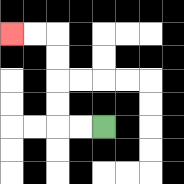{'start': '[4, 5]', 'end': '[0, 1]', 'path_directions': 'L,L,U,U,U,U,L,L', 'path_coordinates': '[[4, 5], [3, 5], [2, 5], [2, 4], [2, 3], [2, 2], [2, 1], [1, 1], [0, 1]]'}